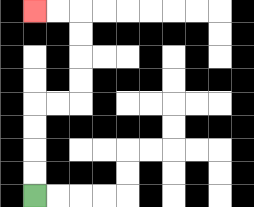{'start': '[1, 8]', 'end': '[1, 0]', 'path_directions': 'U,U,U,U,R,R,U,U,U,U,L,L', 'path_coordinates': '[[1, 8], [1, 7], [1, 6], [1, 5], [1, 4], [2, 4], [3, 4], [3, 3], [3, 2], [3, 1], [3, 0], [2, 0], [1, 0]]'}